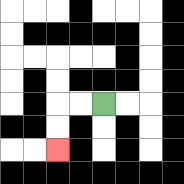{'start': '[4, 4]', 'end': '[2, 6]', 'path_directions': 'L,L,D,D', 'path_coordinates': '[[4, 4], [3, 4], [2, 4], [2, 5], [2, 6]]'}